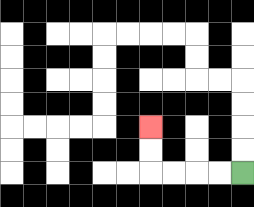{'start': '[10, 7]', 'end': '[6, 5]', 'path_directions': 'L,L,L,L,U,U', 'path_coordinates': '[[10, 7], [9, 7], [8, 7], [7, 7], [6, 7], [6, 6], [6, 5]]'}